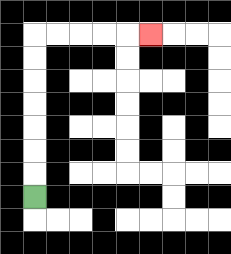{'start': '[1, 8]', 'end': '[6, 1]', 'path_directions': 'U,U,U,U,U,U,U,R,R,R,R,R', 'path_coordinates': '[[1, 8], [1, 7], [1, 6], [1, 5], [1, 4], [1, 3], [1, 2], [1, 1], [2, 1], [3, 1], [4, 1], [5, 1], [6, 1]]'}